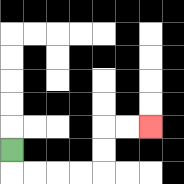{'start': '[0, 6]', 'end': '[6, 5]', 'path_directions': 'D,R,R,R,R,U,U,R,R', 'path_coordinates': '[[0, 6], [0, 7], [1, 7], [2, 7], [3, 7], [4, 7], [4, 6], [4, 5], [5, 5], [6, 5]]'}